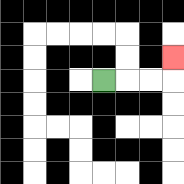{'start': '[4, 3]', 'end': '[7, 2]', 'path_directions': 'R,R,R,U', 'path_coordinates': '[[4, 3], [5, 3], [6, 3], [7, 3], [7, 2]]'}